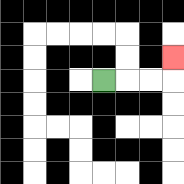{'start': '[4, 3]', 'end': '[7, 2]', 'path_directions': 'R,R,R,U', 'path_coordinates': '[[4, 3], [5, 3], [6, 3], [7, 3], [7, 2]]'}